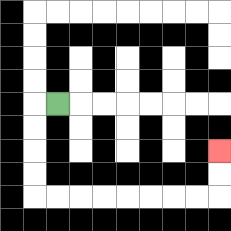{'start': '[2, 4]', 'end': '[9, 6]', 'path_directions': 'L,D,D,D,D,R,R,R,R,R,R,R,R,U,U', 'path_coordinates': '[[2, 4], [1, 4], [1, 5], [1, 6], [1, 7], [1, 8], [2, 8], [3, 8], [4, 8], [5, 8], [6, 8], [7, 8], [8, 8], [9, 8], [9, 7], [9, 6]]'}